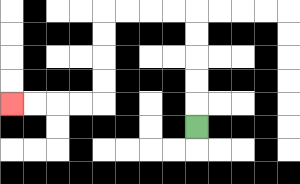{'start': '[8, 5]', 'end': '[0, 4]', 'path_directions': 'U,U,U,U,U,L,L,L,L,D,D,D,D,L,L,L,L', 'path_coordinates': '[[8, 5], [8, 4], [8, 3], [8, 2], [8, 1], [8, 0], [7, 0], [6, 0], [5, 0], [4, 0], [4, 1], [4, 2], [4, 3], [4, 4], [3, 4], [2, 4], [1, 4], [0, 4]]'}